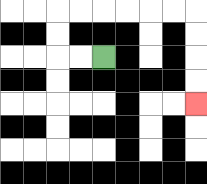{'start': '[4, 2]', 'end': '[8, 4]', 'path_directions': 'L,L,U,U,R,R,R,R,R,R,D,D,D,D', 'path_coordinates': '[[4, 2], [3, 2], [2, 2], [2, 1], [2, 0], [3, 0], [4, 0], [5, 0], [6, 0], [7, 0], [8, 0], [8, 1], [8, 2], [8, 3], [8, 4]]'}